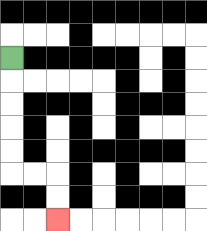{'start': '[0, 2]', 'end': '[2, 9]', 'path_directions': 'D,D,D,D,D,R,R,D,D', 'path_coordinates': '[[0, 2], [0, 3], [0, 4], [0, 5], [0, 6], [0, 7], [1, 7], [2, 7], [2, 8], [2, 9]]'}